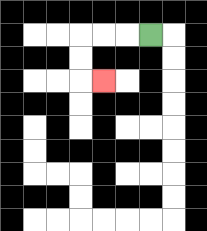{'start': '[6, 1]', 'end': '[4, 3]', 'path_directions': 'L,L,L,D,D,R', 'path_coordinates': '[[6, 1], [5, 1], [4, 1], [3, 1], [3, 2], [3, 3], [4, 3]]'}